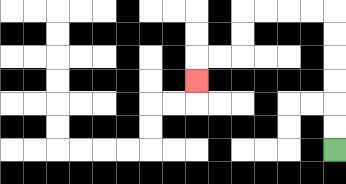{'start': '[14, 6]', 'end': '[8, 3]', 'path_directions': 'U,U,U,U,U,U,L,L,L,L,D,D,L,L,D', 'path_coordinates': '[[14, 6], [14, 5], [14, 4], [14, 3], [14, 2], [14, 1], [14, 0], [13, 0], [12, 0], [11, 0], [10, 0], [10, 1], [10, 2], [9, 2], [8, 2], [8, 3]]'}